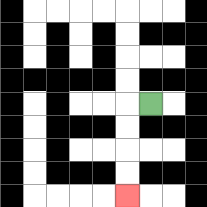{'start': '[6, 4]', 'end': '[5, 8]', 'path_directions': 'L,D,D,D,D', 'path_coordinates': '[[6, 4], [5, 4], [5, 5], [5, 6], [5, 7], [5, 8]]'}